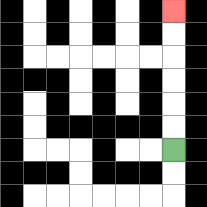{'start': '[7, 6]', 'end': '[7, 0]', 'path_directions': 'U,U,U,U,U,U', 'path_coordinates': '[[7, 6], [7, 5], [7, 4], [7, 3], [7, 2], [7, 1], [7, 0]]'}